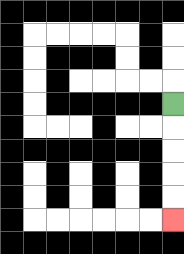{'start': '[7, 4]', 'end': '[7, 9]', 'path_directions': 'D,D,D,D,D', 'path_coordinates': '[[7, 4], [7, 5], [7, 6], [7, 7], [7, 8], [7, 9]]'}